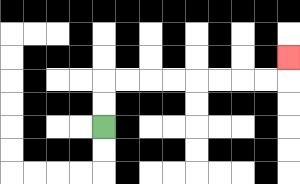{'start': '[4, 5]', 'end': '[12, 2]', 'path_directions': 'U,U,R,R,R,R,R,R,R,R,U', 'path_coordinates': '[[4, 5], [4, 4], [4, 3], [5, 3], [6, 3], [7, 3], [8, 3], [9, 3], [10, 3], [11, 3], [12, 3], [12, 2]]'}